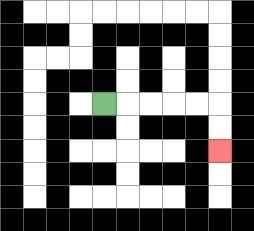{'start': '[4, 4]', 'end': '[9, 6]', 'path_directions': 'R,R,R,R,R,D,D', 'path_coordinates': '[[4, 4], [5, 4], [6, 4], [7, 4], [8, 4], [9, 4], [9, 5], [9, 6]]'}